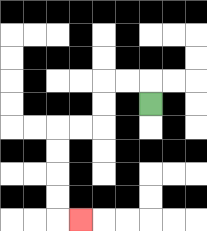{'start': '[6, 4]', 'end': '[3, 9]', 'path_directions': 'U,L,L,D,D,L,L,D,D,D,D,R', 'path_coordinates': '[[6, 4], [6, 3], [5, 3], [4, 3], [4, 4], [4, 5], [3, 5], [2, 5], [2, 6], [2, 7], [2, 8], [2, 9], [3, 9]]'}